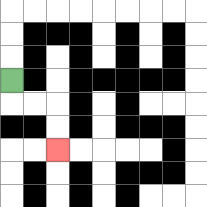{'start': '[0, 3]', 'end': '[2, 6]', 'path_directions': 'D,R,R,D,D', 'path_coordinates': '[[0, 3], [0, 4], [1, 4], [2, 4], [2, 5], [2, 6]]'}